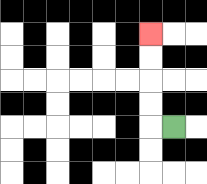{'start': '[7, 5]', 'end': '[6, 1]', 'path_directions': 'L,U,U,U,U', 'path_coordinates': '[[7, 5], [6, 5], [6, 4], [6, 3], [6, 2], [6, 1]]'}